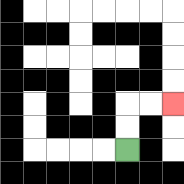{'start': '[5, 6]', 'end': '[7, 4]', 'path_directions': 'U,U,R,R', 'path_coordinates': '[[5, 6], [5, 5], [5, 4], [6, 4], [7, 4]]'}